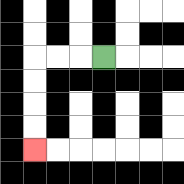{'start': '[4, 2]', 'end': '[1, 6]', 'path_directions': 'L,L,L,D,D,D,D', 'path_coordinates': '[[4, 2], [3, 2], [2, 2], [1, 2], [1, 3], [1, 4], [1, 5], [1, 6]]'}